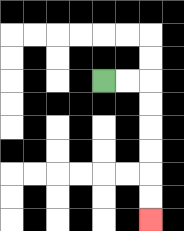{'start': '[4, 3]', 'end': '[6, 9]', 'path_directions': 'R,R,D,D,D,D,D,D', 'path_coordinates': '[[4, 3], [5, 3], [6, 3], [6, 4], [6, 5], [6, 6], [6, 7], [6, 8], [6, 9]]'}